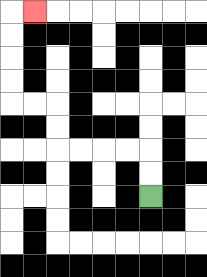{'start': '[6, 8]', 'end': '[1, 0]', 'path_directions': 'U,U,L,L,L,L,U,U,L,L,U,U,U,U,R', 'path_coordinates': '[[6, 8], [6, 7], [6, 6], [5, 6], [4, 6], [3, 6], [2, 6], [2, 5], [2, 4], [1, 4], [0, 4], [0, 3], [0, 2], [0, 1], [0, 0], [1, 0]]'}